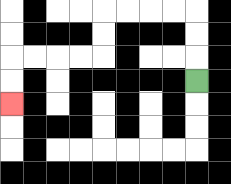{'start': '[8, 3]', 'end': '[0, 4]', 'path_directions': 'U,U,U,L,L,L,L,D,D,L,L,L,L,D,D', 'path_coordinates': '[[8, 3], [8, 2], [8, 1], [8, 0], [7, 0], [6, 0], [5, 0], [4, 0], [4, 1], [4, 2], [3, 2], [2, 2], [1, 2], [0, 2], [0, 3], [0, 4]]'}